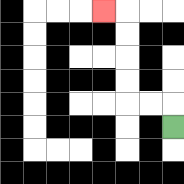{'start': '[7, 5]', 'end': '[4, 0]', 'path_directions': 'U,L,L,U,U,U,U,L', 'path_coordinates': '[[7, 5], [7, 4], [6, 4], [5, 4], [5, 3], [5, 2], [5, 1], [5, 0], [4, 0]]'}